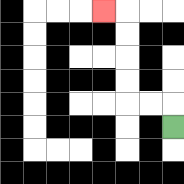{'start': '[7, 5]', 'end': '[4, 0]', 'path_directions': 'U,L,L,U,U,U,U,L', 'path_coordinates': '[[7, 5], [7, 4], [6, 4], [5, 4], [5, 3], [5, 2], [5, 1], [5, 0], [4, 0]]'}